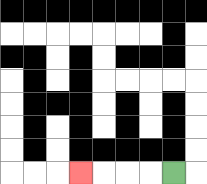{'start': '[7, 7]', 'end': '[3, 7]', 'path_directions': 'L,L,L,L', 'path_coordinates': '[[7, 7], [6, 7], [5, 7], [4, 7], [3, 7]]'}